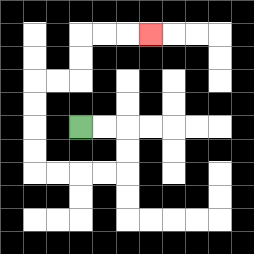{'start': '[3, 5]', 'end': '[6, 1]', 'path_directions': 'R,R,D,D,L,L,L,L,U,U,U,U,R,R,U,U,R,R,R', 'path_coordinates': '[[3, 5], [4, 5], [5, 5], [5, 6], [5, 7], [4, 7], [3, 7], [2, 7], [1, 7], [1, 6], [1, 5], [1, 4], [1, 3], [2, 3], [3, 3], [3, 2], [3, 1], [4, 1], [5, 1], [6, 1]]'}